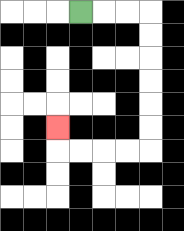{'start': '[3, 0]', 'end': '[2, 5]', 'path_directions': 'R,R,R,D,D,D,D,D,D,L,L,L,L,U', 'path_coordinates': '[[3, 0], [4, 0], [5, 0], [6, 0], [6, 1], [6, 2], [6, 3], [6, 4], [6, 5], [6, 6], [5, 6], [4, 6], [3, 6], [2, 6], [2, 5]]'}